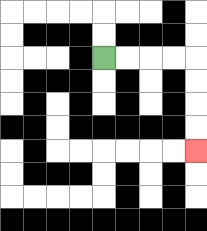{'start': '[4, 2]', 'end': '[8, 6]', 'path_directions': 'R,R,R,R,D,D,D,D', 'path_coordinates': '[[4, 2], [5, 2], [6, 2], [7, 2], [8, 2], [8, 3], [8, 4], [8, 5], [8, 6]]'}